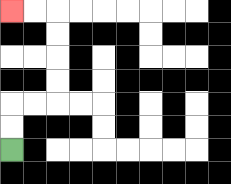{'start': '[0, 6]', 'end': '[0, 0]', 'path_directions': 'U,U,R,R,U,U,U,U,L,L', 'path_coordinates': '[[0, 6], [0, 5], [0, 4], [1, 4], [2, 4], [2, 3], [2, 2], [2, 1], [2, 0], [1, 0], [0, 0]]'}